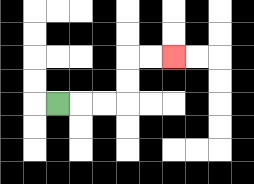{'start': '[2, 4]', 'end': '[7, 2]', 'path_directions': 'R,R,R,U,U,R,R', 'path_coordinates': '[[2, 4], [3, 4], [4, 4], [5, 4], [5, 3], [5, 2], [6, 2], [7, 2]]'}